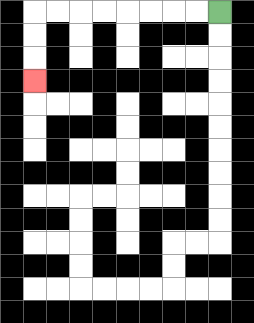{'start': '[9, 0]', 'end': '[1, 3]', 'path_directions': 'L,L,L,L,L,L,L,L,D,D,D', 'path_coordinates': '[[9, 0], [8, 0], [7, 0], [6, 0], [5, 0], [4, 0], [3, 0], [2, 0], [1, 0], [1, 1], [1, 2], [1, 3]]'}